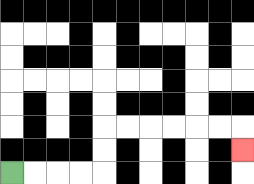{'start': '[0, 7]', 'end': '[10, 6]', 'path_directions': 'R,R,R,R,U,U,R,R,R,R,R,R,D', 'path_coordinates': '[[0, 7], [1, 7], [2, 7], [3, 7], [4, 7], [4, 6], [4, 5], [5, 5], [6, 5], [7, 5], [8, 5], [9, 5], [10, 5], [10, 6]]'}